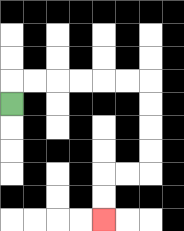{'start': '[0, 4]', 'end': '[4, 9]', 'path_directions': 'U,R,R,R,R,R,R,D,D,D,D,L,L,D,D', 'path_coordinates': '[[0, 4], [0, 3], [1, 3], [2, 3], [3, 3], [4, 3], [5, 3], [6, 3], [6, 4], [6, 5], [6, 6], [6, 7], [5, 7], [4, 7], [4, 8], [4, 9]]'}